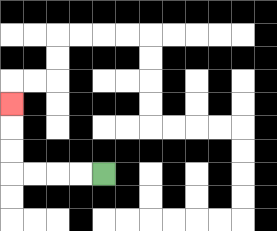{'start': '[4, 7]', 'end': '[0, 4]', 'path_directions': 'L,L,L,L,U,U,U', 'path_coordinates': '[[4, 7], [3, 7], [2, 7], [1, 7], [0, 7], [0, 6], [0, 5], [0, 4]]'}